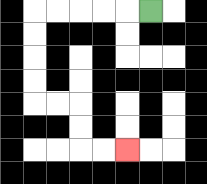{'start': '[6, 0]', 'end': '[5, 6]', 'path_directions': 'L,L,L,L,L,D,D,D,D,R,R,D,D,R,R', 'path_coordinates': '[[6, 0], [5, 0], [4, 0], [3, 0], [2, 0], [1, 0], [1, 1], [1, 2], [1, 3], [1, 4], [2, 4], [3, 4], [3, 5], [3, 6], [4, 6], [5, 6]]'}